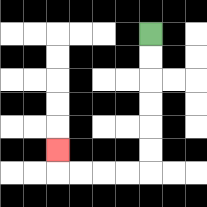{'start': '[6, 1]', 'end': '[2, 6]', 'path_directions': 'D,D,D,D,D,D,L,L,L,L,U', 'path_coordinates': '[[6, 1], [6, 2], [6, 3], [6, 4], [6, 5], [6, 6], [6, 7], [5, 7], [4, 7], [3, 7], [2, 7], [2, 6]]'}